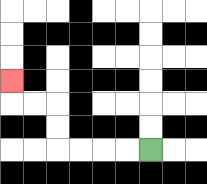{'start': '[6, 6]', 'end': '[0, 3]', 'path_directions': 'L,L,L,L,U,U,L,L,U', 'path_coordinates': '[[6, 6], [5, 6], [4, 6], [3, 6], [2, 6], [2, 5], [2, 4], [1, 4], [0, 4], [0, 3]]'}